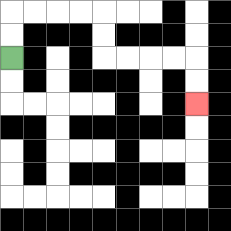{'start': '[0, 2]', 'end': '[8, 4]', 'path_directions': 'U,U,R,R,R,R,D,D,R,R,R,R,D,D', 'path_coordinates': '[[0, 2], [0, 1], [0, 0], [1, 0], [2, 0], [3, 0], [4, 0], [4, 1], [4, 2], [5, 2], [6, 2], [7, 2], [8, 2], [8, 3], [8, 4]]'}